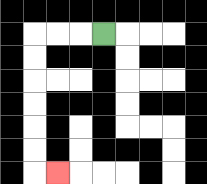{'start': '[4, 1]', 'end': '[2, 7]', 'path_directions': 'L,L,L,D,D,D,D,D,D,R', 'path_coordinates': '[[4, 1], [3, 1], [2, 1], [1, 1], [1, 2], [1, 3], [1, 4], [1, 5], [1, 6], [1, 7], [2, 7]]'}